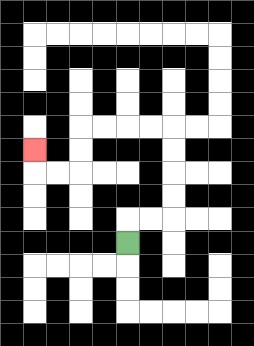{'start': '[5, 10]', 'end': '[1, 6]', 'path_directions': 'U,R,R,U,U,U,U,L,L,L,L,D,D,L,L,U', 'path_coordinates': '[[5, 10], [5, 9], [6, 9], [7, 9], [7, 8], [7, 7], [7, 6], [7, 5], [6, 5], [5, 5], [4, 5], [3, 5], [3, 6], [3, 7], [2, 7], [1, 7], [1, 6]]'}